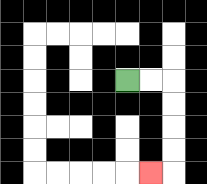{'start': '[5, 3]', 'end': '[6, 7]', 'path_directions': 'R,R,D,D,D,D,L', 'path_coordinates': '[[5, 3], [6, 3], [7, 3], [7, 4], [7, 5], [7, 6], [7, 7], [6, 7]]'}